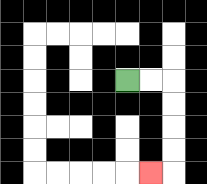{'start': '[5, 3]', 'end': '[6, 7]', 'path_directions': 'R,R,D,D,D,D,L', 'path_coordinates': '[[5, 3], [6, 3], [7, 3], [7, 4], [7, 5], [7, 6], [7, 7], [6, 7]]'}